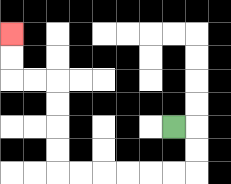{'start': '[7, 5]', 'end': '[0, 1]', 'path_directions': 'R,D,D,L,L,L,L,L,L,U,U,U,U,L,L,U,U', 'path_coordinates': '[[7, 5], [8, 5], [8, 6], [8, 7], [7, 7], [6, 7], [5, 7], [4, 7], [3, 7], [2, 7], [2, 6], [2, 5], [2, 4], [2, 3], [1, 3], [0, 3], [0, 2], [0, 1]]'}